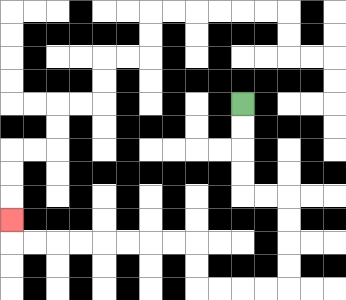{'start': '[10, 4]', 'end': '[0, 9]', 'path_directions': 'D,D,D,D,R,R,D,D,D,D,L,L,L,L,U,U,L,L,L,L,L,L,L,L,U', 'path_coordinates': '[[10, 4], [10, 5], [10, 6], [10, 7], [10, 8], [11, 8], [12, 8], [12, 9], [12, 10], [12, 11], [12, 12], [11, 12], [10, 12], [9, 12], [8, 12], [8, 11], [8, 10], [7, 10], [6, 10], [5, 10], [4, 10], [3, 10], [2, 10], [1, 10], [0, 10], [0, 9]]'}